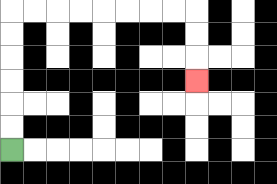{'start': '[0, 6]', 'end': '[8, 3]', 'path_directions': 'U,U,U,U,U,U,R,R,R,R,R,R,R,R,D,D,D', 'path_coordinates': '[[0, 6], [0, 5], [0, 4], [0, 3], [0, 2], [0, 1], [0, 0], [1, 0], [2, 0], [3, 0], [4, 0], [5, 0], [6, 0], [7, 0], [8, 0], [8, 1], [8, 2], [8, 3]]'}